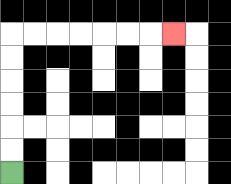{'start': '[0, 7]', 'end': '[7, 1]', 'path_directions': 'U,U,U,U,U,U,R,R,R,R,R,R,R', 'path_coordinates': '[[0, 7], [0, 6], [0, 5], [0, 4], [0, 3], [0, 2], [0, 1], [1, 1], [2, 1], [3, 1], [4, 1], [5, 1], [6, 1], [7, 1]]'}